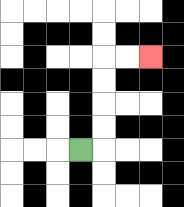{'start': '[3, 6]', 'end': '[6, 2]', 'path_directions': 'R,U,U,U,U,R,R', 'path_coordinates': '[[3, 6], [4, 6], [4, 5], [4, 4], [4, 3], [4, 2], [5, 2], [6, 2]]'}